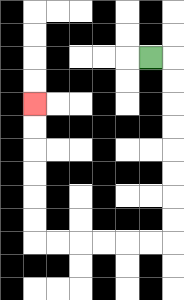{'start': '[6, 2]', 'end': '[1, 4]', 'path_directions': 'R,D,D,D,D,D,D,D,D,L,L,L,L,L,L,U,U,U,U,U,U', 'path_coordinates': '[[6, 2], [7, 2], [7, 3], [7, 4], [7, 5], [7, 6], [7, 7], [7, 8], [7, 9], [7, 10], [6, 10], [5, 10], [4, 10], [3, 10], [2, 10], [1, 10], [1, 9], [1, 8], [1, 7], [1, 6], [1, 5], [1, 4]]'}